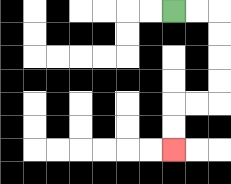{'start': '[7, 0]', 'end': '[7, 6]', 'path_directions': 'R,R,D,D,D,D,L,L,D,D', 'path_coordinates': '[[7, 0], [8, 0], [9, 0], [9, 1], [9, 2], [9, 3], [9, 4], [8, 4], [7, 4], [7, 5], [7, 6]]'}